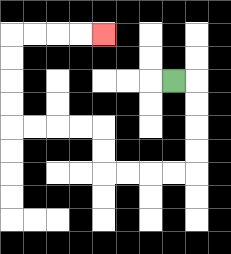{'start': '[7, 3]', 'end': '[4, 1]', 'path_directions': 'R,D,D,D,D,L,L,L,L,U,U,L,L,L,L,U,U,U,U,R,R,R,R', 'path_coordinates': '[[7, 3], [8, 3], [8, 4], [8, 5], [8, 6], [8, 7], [7, 7], [6, 7], [5, 7], [4, 7], [4, 6], [4, 5], [3, 5], [2, 5], [1, 5], [0, 5], [0, 4], [0, 3], [0, 2], [0, 1], [1, 1], [2, 1], [3, 1], [4, 1]]'}